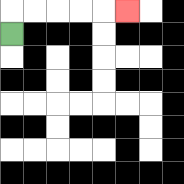{'start': '[0, 1]', 'end': '[5, 0]', 'path_directions': 'U,R,R,R,R,R', 'path_coordinates': '[[0, 1], [0, 0], [1, 0], [2, 0], [3, 0], [4, 0], [5, 0]]'}